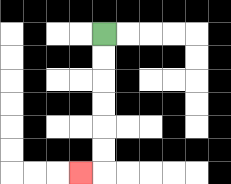{'start': '[4, 1]', 'end': '[3, 7]', 'path_directions': 'D,D,D,D,D,D,L', 'path_coordinates': '[[4, 1], [4, 2], [4, 3], [4, 4], [4, 5], [4, 6], [4, 7], [3, 7]]'}